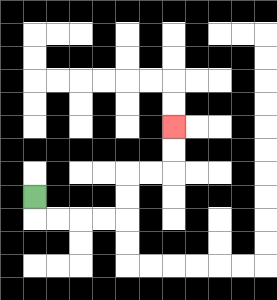{'start': '[1, 8]', 'end': '[7, 5]', 'path_directions': 'D,R,R,R,R,U,U,R,R,U,U', 'path_coordinates': '[[1, 8], [1, 9], [2, 9], [3, 9], [4, 9], [5, 9], [5, 8], [5, 7], [6, 7], [7, 7], [7, 6], [7, 5]]'}